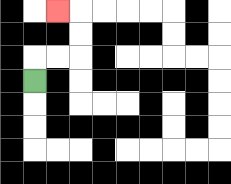{'start': '[1, 3]', 'end': '[2, 0]', 'path_directions': 'U,R,R,U,U,L', 'path_coordinates': '[[1, 3], [1, 2], [2, 2], [3, 2], [3, 1], [3, 0], [2, 0]]'}